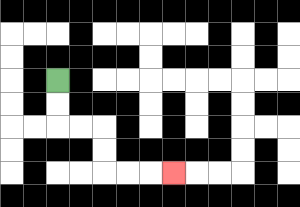{'start': '[2, 3]', 'end': '[7, 7]', 'path_directions': 'D,D,R,R,D,D,R,R,R', 'path_coordinates': '[[2, 3], [2, 4], [2, 5], [3, 5], [4, 5], [4, 6], [4, 7], [5, 7], [6, 7], [7, 7]]'}